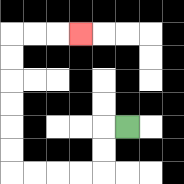{'start': '[5, 5]', 'end': '[3, 1]', 'path_directions': 'L,D,D,L,L,L,L,U,U,U,U,U,U,R,R,R', 'path_coordinates': '[[5, 5], [4, 5], [4, 6], [4, 7], [3, 7], [2, 7], [1, 7], [0, 7], [0, 6], [0, 5], [0, 4], [0, 3], [0, 2], [0, 1], [1, 1], [2, 1], [3, 1]]'}